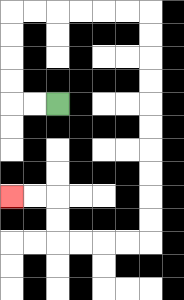{'start': '[2, 4]', 'end': '[0, 8]', 'path_directions': 'L,L,U,U,U,U,R,R,R,R,R,R,D,D,D,D,D,D,D,D,D,D,L,L,L,L,U,U,L,L', 'path_coordinates': '[[2, 4], [1, 4], [0, 4], [0, 3], [0, 2], [0, 1], [0, 0], [1, 0], [2, 0], [3, 0], [4, 0], [5, 0], [6, 0], [6, 1], [6, 2], [6, 3], [6, 4], [6, 5], [6, 6], [6, 7], [6, 8], [6, 9], [6, 10], [5, 10], [4, 10], [3, 10], [2, 10], [2, 9], [2, 8], [1, 8], [0, 8]]'}